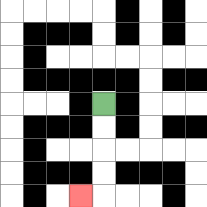{'start': '[4, 4]', 'end': '[3, 8]', 'path_directions': 'D,D,D,D,L', 'path_coordinates': '[[4, 4], [4, 5], [4, 6], [4, 7], [4, 8], [3, 8]]'}